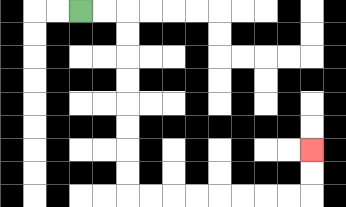{'start': '[3, 0]', 'end': '[13, 6]', 'path_directions': 'R,R,D,D,D,D,D,D,D,D,R,R,R,R,R,R,R,R,U,U', 'path_coordinates': '[[3, 0], [4, 0], [5, 0], [5, 1], [5, 2], [5, 3], [5, 4], [5, 5], [5, 6], [5, 7], [5, 8], [6, 8], [7, 8], [8, 8], [9, 8], [10, 8], [11, 8], [12, 8], [13, 8], [13, 7], [13, 6]]'}